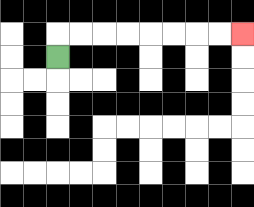{'start': '[2, 2]', 'end': '[10, 1]', 'path_directions': 'U,R,R,R,R,R,R,R,R', 'path_coordinates': '[[2, 2], [2, 1], [3, 1], [4, 1], [5, 1], [6, 1], [7, 1], [8, 1], [9, 1], [10, 1]]'}